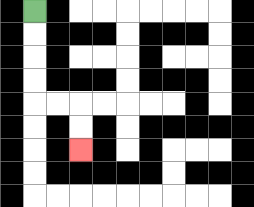{'start': '[1, 0]', 'end': '[3, 6]', 'path_directions': 'D,D,D,D,R,R,D,D', 'path_coordinates': '[[1, 0], [1, 1], [1, 2], [1, 3], [1, 4], [2, 4], [3, 4], [3, 5], [3, 6]]'}